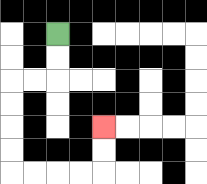{'start': '[2, 1]', 'end': '[4, 5]', 'path_directions': 'D,D,L,L,D,D,D,D,R,R,R,R,U,U', 'path_coordinates': '[[2, 1], [2, 2], [2, 3], [1, 3], [0, 3], [0, 4], [0, 5], [0, 6], [0, 7], [1, 7], [2, 7], [3, 7], [4, 7], [4, 6], [4, 5]]'}